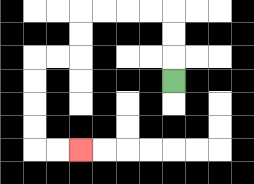{'start': '[7, 3]', 'end': '[3, 6]', 'path_directions': 'U,U,U,L,L,L,L,D,D,L,L,D,D,D,D,R,R', 'path_coordinates': '[[7, 3], [7, 2], [7, 1], [7, 0], [6, 0], [5, 0], [4, 0], [3, 0], [3, 1], [3, 2], [2, 2], [1, 2], [1, 3], [1, 4], [1, 5], [1, 6], [2, 6], [3, 6]]'}